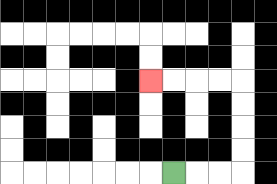{'start': '[7, 7]', 'end': '[6, 3]', 'path_directions': 'R,R,R,U,U,U,U,L,L,L,L', 'path_coordinates': '[[7, 7], [8, 7], [9, 7], [10, 7], [10, 6], [10, 5], [10, 4], [10, 3], [9, 3], [8, 3], [7, 3], [6, 3]]'}